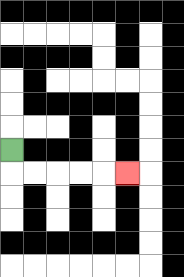{'start': '[0, 6]', 'end': '[5, 7]', 'path_directions': 'D,R,R,R,R,R', 'path_coordinates': '[[0, 6], [0, 7], [1, 7], [2, 7], [3, 7], [4, 7], [5, 7]]'}